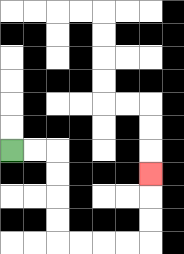{'start': '[0, 6]', 'end': '[6, 7]', 'path_directions': 'R,R,D,D,D,D,R,R,R,R,U,U,U', 'path_coordinates': '[[0, 6], [1, 6], [2, 6], [2, 7], [2, 8], [2, 9], [2, 10], [3, 10], [4, 10], [5, 10], [6, 10], [6, 9], [6, 8], [6, 7]]'}